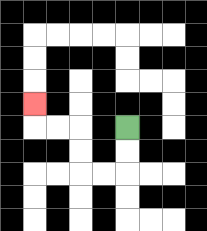{'start': '[5, 5]', 'end': '[1, 4]', 'path_directions': 'D,D,L,L,U,U,L,L,U', 'path_coordinates': '[[5, 5], [5, 6], [5, 7], [4, 7], [3, 7], [3, 6], [3, 5], [2, 5], [1, 5], [1, 4]]'}